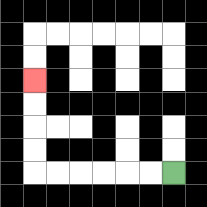{'start': '[7, 7]', 'end': '[1, 3]', 'path_directions': 'L,L,L,L,L,L,U,U,U,U', 'path_coordinates': '[[7, 7], [6, 7], [5, 7], [4, 7], [3, 7], [2, 7], [1, 7], [1, 6], [1, 5], [1, 4], [1, 3]]'}